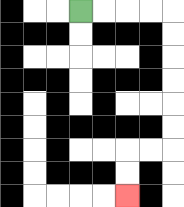{'start': '[3, 0]', 'end': '[5, 8]', 'path_directions': 'R,R,R,R,D,D,D,D,D,D,L,L,D,D', 'path_coordinates': '[[3, 0], [4, 0], [5, 0], [6, 0], [7, 0], [7, 1], [7, 2], [7, 3], [7, 4], [7, 5], [7, 6], [6, 6], [5, 6], [5, 7], [5, 8]]'}